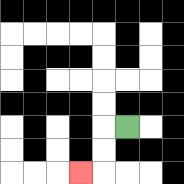{'start': '[5, 5]', 'end': '[3, 7]', 'path_directions': 'L,D,D,L', 'path_coordinates': '[[5, 5], [4, 5], [4, 6], [4, 7], [3, 7]]'}